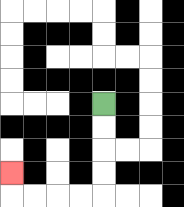{'start': '[4, 4]', 'end': '[0, 7]', 'path_directions': 'D,D,D,D,L,L,L,L,U', 'path_coordinates': '[[4, 4], [4, 5], [4, 6], [4, 7], [4, 8], [3, 8], [2, 8], [1, 8], [0, 8], [0, 7]]'}